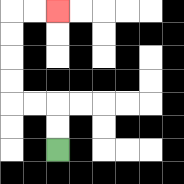{'start': '[2, 6]', 'end': '[2, 0]', 'path_directions': 'U,U,L,L,U,U,U,U,R,R', 'path_coordinates': '[[2, 6], [2, 5], [2, 4], [1, 4], [0, 4], [0, 3], [0, 2], [0, 1], [0, 0], [1, 0], [2, 0]]'}